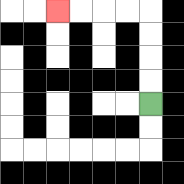{'start': '[6, 4]', 'end': '[2, 0]', 'path_directions': 'U,U,U,U,L,L,L,L', 'path_coordinates': '[[6, 4], [6, 3], [6, 2], [6, 1], [6, 0], [5, 0], [4, 0], [3, 0], [2, 0]]'}